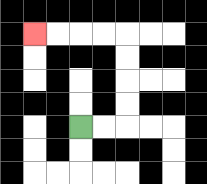{'start': '[3, 5]', 'end': '[1, 1]', 'path_directions': 'R,R,U,U,U,U,L,L,L,L', 'path_coordinates': '[[3, 5], [4, 5], [5, 5], [5, 4], [5, 3], [5, 2], [5, 1], [4, 1], [3, 1], [2, 1], [1, 1]]'}